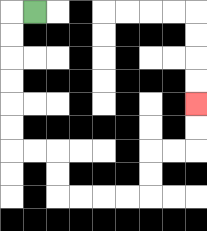{'start': '[1, 0]', 'end': '[8, 4]', 'path_directions': 'L,D,D,D,D,D,D,R,R,D,D,R,R,R,R,U,U,R,R,U,U', 'path_coordinates': '[[1, 0], [0, 0], [0, 1], [0, 2], [0, 3], [0, 4], [0, 5], [0, 6], [1, 6], [2, 6], [2, 7], [2, 8], [3, 8], [4, 8], [5, 8], [6, 8], [6, 7], [6, 6], [7, 6], [8, 6], [8, 5], [8, 4]]'}